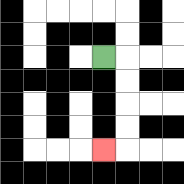{'start': '[4, 2]', 'end': '[4, 6]', 'path_directions': 'R,D,D,D,D,L', 'path_coordinates': '[[4, 2], [5, 2], [5, 3], [5, 4], [5, 5], [5, 6], [4, 6]]'}